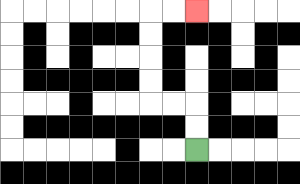{'start': '[8, 6]', 'end': '[8, 0]', 'path_directions': 'U,U,L,L,U,U,U,U,R,R', 'path_coordinates': '[[8, 6], [8, 5], [8, 4], [7, 4], [6, 4], [6, 3], [6, 2], [6, 1], [6, 0], [7, 0], [8, 0]]'}